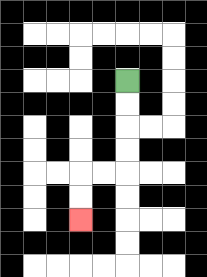{'start': '[5, 3]', 'end': '[3, 9]', 'path_directions': 'D,D,D,D,L,L,D,D', 'path_coordinates': '[[5, 3], [5, 4], [5, 5], [5, 6], [5, 7], [4, 7], [3, 7], [3, 8], [3, 9]]'}